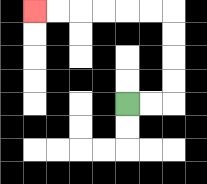{'start': '[5, 4]', 'end': '[1, 0]', 'path_directions': 'R,R,U,U,U,U,L,L,L,L,L,L', 'path_coordinates': '[[5, 4], [6, 4], [7, 4], [7, 3], [7, 2], [7, 1], [7, 0], [6, 0], [5, 0], [4, 0], [3, 0], [2, 0], [1, 0]]'}